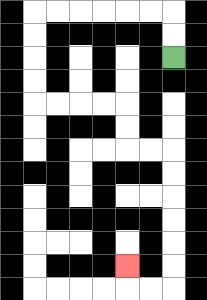{'start': '[7, 2]', 'end': '[5, 11]', 'path_directions': 'U,U,L,L,L,L,L,L,D,D,D,D,R,R,R,R,D,D,R,R,D,D,D,D,D,D,L,L,U', 'path_coordinates': '[[7, 2], [7, 1], [7, 0], [6, 0], [5, 0], [4, 0], [3, 0], [2, 0], [1, 0], [1, 1], [1, 2], [1, 3], [1, 4], [2, 4], [3, 4], [4, 4], [5, 4], [5, 5], [5, 6], [6, 6], [7, 6], [7, 7], [7, 8], [7, 9], [7, 10], [7, 11], [7, 12], [6, 12], [5, 12], [5, 11]]'}